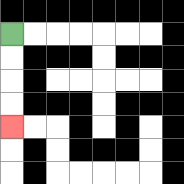{'start': '[0, 1]', 'end': '[0, 5]', 'path_directions': 'D,D,D,D', 'path_coordinates': '[[0, 1], [0, 2], [0, 3], [0, 4], [0, 5]]'}